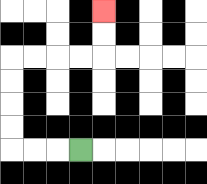{'start': '[3, 6]', 'end': '[4, 0]', 'path_directions': 'L,L,L,U,U,U,U,R,R,R,R,U,U', 'path_coordinates': '[[3, 6], [2, 6], [1, 6], [0, 6], [0, 5], [0, 4], [0, 3], [0, 2], [1, 2], [2, 2], [3, 2], [4, 2], [4, 1], [4, 0]]'}